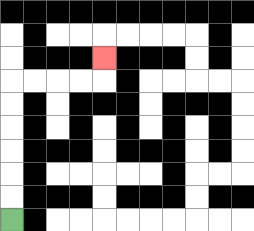{'start': '[0, 9]', 'end': '[4, 2]', 'path_directions': 'U,U,U,U,U,U,R,R,R,R,U', 'path_coordinates': '[[0, 9], [0, 8], [0, 7], [0, 6], [0, 5], [0, 4], [0, 3], [1, 3], [2, 3], [3, 3], [4, 3], [4, 2]]'}